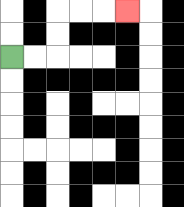{'start': '[0, 2]', 'end': '[5, 0]', 'path_directions': 'R,R,U,U,R,R,R', 'path_coordinates': '[[0, 2], [1, 2], [2, 2], [2, 1], [2, 0], [3, 0], [4, 0], [5, 0]]'}